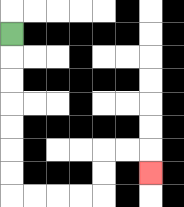{'start': '[0, 1]', 'end': '[6, 7]', 'path_directions': 'D,D,D,D,D,D,D,R,R,R,R,U,U,R,R,D', 'path_coordinates': '[[0, 1], [0, 2], [0, 3], [0, 4], [0, 5], [0, 6], [0, 7], [0, 8], [1, 8], [2, 8], [3, 8], [4, 8], [4, 7], [4, 6], [5, 6], [6, 6], [6, 7]]'}